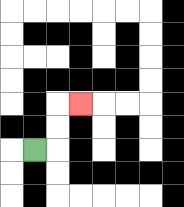{'start': '[1, 6]', 'end': '[3, 4]', 'path_directions': 'R,U,U,R', 'path_coordinates': '[[1, 6], [2, 6], [2, 5], [2, 4], [3, 4]]'}